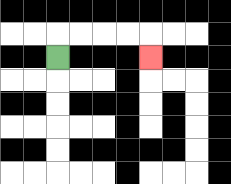{'start': '[2, 2]', 'end': '[6, 2]', 'path_directions': 'U,R,R,R,R,D', 'path_coordinates': '[[2, 2], [2, 1], [3, 1], [4, 1], [5, 1], [6, 1], [6, 2]]'}